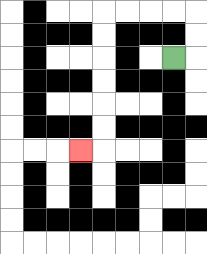{'start': '[7, 2]', 'end': '[3, 6]', 'path_directions': 'R,U,U,L,L,L,L,D,D,D,D,D,D,L', 'path_coordinates': '[[7, 2], [8, 2], [8, 1], [8, 0], [7, 0], [6, 0], [5, 0], [4, 0], [4, 1], [4, 2], [4, 3], [4, 4], [4, 5], [4, 6], [3, 6]]'}